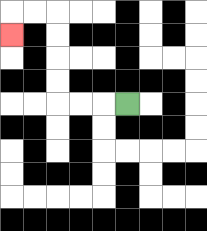{'start': '[5, 4]', 'end': '[0, 1]', 'path_directions': 'L,L,L,U,U,U,U,L,L,D', 'path_coordinates': '[[5, 4], [4, 4], [3, 4], [2, 4], [2, 3], [2, 2], [2, 1], [2, 0], [1, 0], [0, 0], [0, 1]]'}